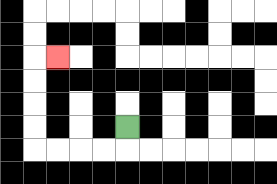{'start': '[5, 5]', 'end': '[2, 2]', 'path_directions': 'D,L,L,L,L,U,U,U,U,R', 'path_coordinates': '[[5, 5], [5, 6], [4, 6], [3, 6], [2, 6], [1, 6], [1, 5], [1, 4], [1, 3], [1, 2], [2, 2]]'}